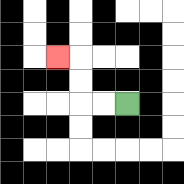{'start': '[5, 4]', 'end': '[2, 2]', 'path_directions': 'L,L,U,U,L', 'path_coordinates': '[[5, 4], [4, 4], [3, 4], [3, 3], [3, 2], [2, 2]]'}